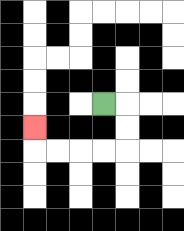{'start': '[4, 4]', 'end': '[1, 5]', 'path_directions': 'R,D,D,L,L,L,L,U', 'path_coordinates': '[[4, 4], [5, 4], [5, 5], [5, 6], [4, 6], [3, 6], [2, 6], [1, 6], [1, 5]]'}